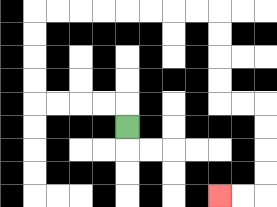{'start': '[5, 5]', 'end': '[9, 8]', 'path_directions': 'U,L,L,L,L,U,U,U,U,R,R,R,R,R,R,R,R,D,D,D,D,R,R,D,D,D,D,L,L', 'path_coordinates': '[[5, 5], [5, 4], [4, 4], [3, 4], [2, 4], [1, 4], [1, 3], [1, 2], [1, 1], [1, 0], [2, 0], [3, 0], [4, 0], [5, 0], [6, 0], [7, 0], [8, 0], [9, 0], [9, 1], [9, 2], [9, 3], [9, 4], [10, 4], [11, 4], [11, 5], [11, 6], [11, 7], [11, 8], [10, 8], [9, 8]]'}